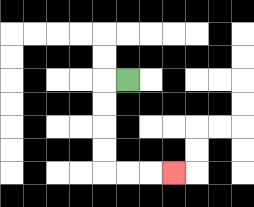{'start': '[5, 3]', 'end': '[7, 7]', 'path_directions': 'L,D,D,D,D,R,R,R', 'path_coordinates': '[[5, 3], [4, 3], [4, 4], [4, 5], [4, 6], [4, 7], [5, 7], [6, 7], [7, 7]]'}